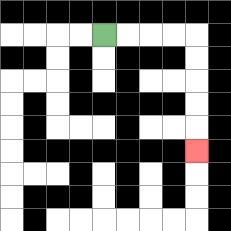{'start': '[4, 1]', 'end': '[8, 6]', 'path_directions': 'R,R,R,R,D,D,D,D,D', 'path_coordinates': '[[4, 1], [5, 1], [6, 1], [7, 1], [8, 1], [8, 2], [8, 3], [8, 4], [8, 5], [8, 6]]'}